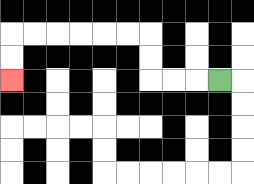{'start': '[9, 3]', 'end': '[0, 3]', 'path_directions': 'L,L,L,U,U,L,L,L,L,L,L,D,D', 'path_coordinates': '[[9, 3], [8, 3], [7, 3], [6, 3], [6, 2], [6, 1], [5, 1], [4, 1], [3, 1], [2, 1], [1, 1], [0, 1], [0, 2], [0, 3]]'}